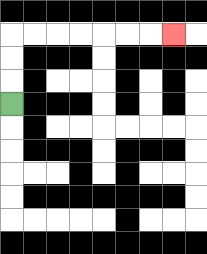{'start': '[0, 4]', 'end': '[7, 1]', 'path_directions': 'U,U,U,R,R,R,R,R,R,R', 'path_coordinates': '[[0, 4], [0, 3], [0, 2], [0, 1], [1, 1], [2, 1], [3, 1], [4, 1], [5, 1], [6, 1], [7, 1]]'}